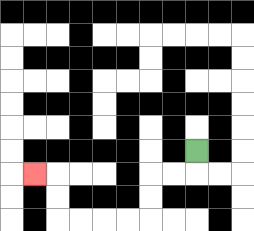{'start': '[8, 6]', 'end': '[1, 7]', 'path_directions': 'D,L,L,D,D,L,L,L,L,U,U,L', 'path_coordinates': '[[8, 6], [8, 7], [7, 7], [6, 7], [6, 8], [6, 9], [5, 9], [4, 9], [3, 9], [2, 9], [2, 8], [2, 7], [1, 7]]'}